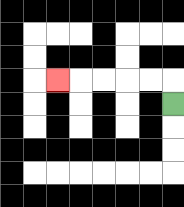{'start': '[7, 4]', 'end': '[2, 3]', 'path_directions': 'U,L,L,L,L,L', 'path_coordinates': '[[7, 4], [7, 3], [6, 3], [5, 3], [4, 3], [3, 3], [2, 3]]'}